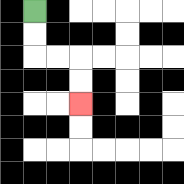{'start': '[1, 0]', 'end': '[3, 4]', 'path_directions': 'D,D,R,R,D,D', 'path_coordinates': '[[1, 0], [1, 1], [1, 2], [2, 2], [3, 2], [3, 3], [3, 4]]'}